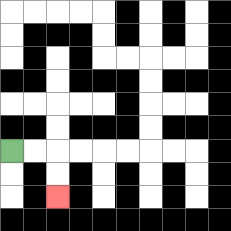{'start': '[0, 6]', 'end': '[2, 8]', 'path_directions': 'R,R,D,D', 'path_coordinates': '[[0, 6], [1, 6], [2, 6], [2, 7], [2, 8]]'}